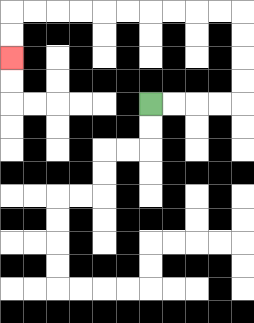{'start': '[6, 4]', 'end': '[0, 2]', 'path_directions': 'R,R,R,R,U,U,U,U,L,L,L,L,L,L,L,L,L,L,D,D', 'path_coordinates': '[[6, 4], [7, 4], [8, 4], [9, 4], [10, 4], [10, 3], [10, 2], [10, 1], [10, 0], [9, 0], [8, 0], [7, 0], [6, 0], [5, 0], [4, 0], [3, 0], [2, 0], [1, 0], [0, 0], [0, 1], [0, 2]]'}